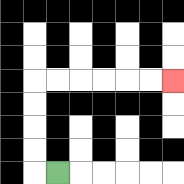{'start': '[2, 7]', 'end': '[7, 3]', 'path_directions': 'L,U,U,U,U,R,R,R,R,R,R', 'path_coordinates': '[[2, 7], [1, 7], [1, 6], [1, 5], [1, 4], [1, 3], [2, 3], [3, 3], [4, 3], [5, 3], [6, 3], [7, 3]]'}